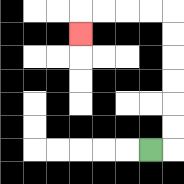{'start': '[6, 6]', 'end': '[3, 1]', 'path_directions': 'R,U,U,U,U,U,U,L,L,L,L,D', 'path_coordinates': '[[6, 6], [7, 6], [7, 5], [7, 4], [7, 3], [7, 2], [7, 1], [7, 0], [6, 0], [5, 0], [4, 0], [3, 0], [3, 1]]'}